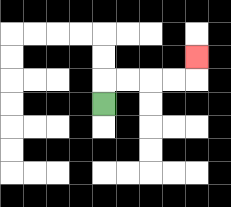{'start': '[4, 4]', 'end': '[8, 2]', 'path_directions': 'U,R,R,R,R,U', 'path_coordinates': '[[4, 4], [4, 3], [5, 3], [6, 3], [7, 3], [8, 3], [8, 2]]'}